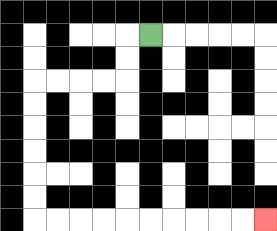{'start': '[6, 1]', 'end': '[11, 9]', 'path_directions': 'L,D,D,L,L,L,L,D,D,D,D,D,D,R,R,R,R,R,R,R,R,R,R', 'path_coordinates': '[[6, 1], [5, 1], [5, 2], [5, 3], [4, 3], [3, 3], [2, 3], [1, 3], [1, 4], [1, 5], [1, 6], [1, 7], [1, 8], [1, 9], [2, 9], [3, 9], [4, 9], [5, 9], [6, 9], [7, 9], [8, 9], [9, 9], [10, 9], [11, 9]]'}